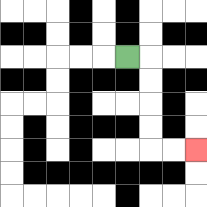{'start': '[5, 2]', 'end': '[8, 6]', 'path_directions': 'R,D,D,D,D,R,R', 'path_coordinates': '[[5, 2], [6, 2], [6, 3], [6, 4], [6, 5], [6, 6], [7, 6], [8, 6]]'}